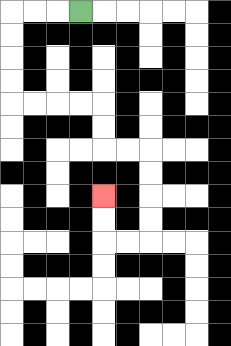{'start': '[3, 0]', 'end': '[4, 8]', 'path_directions': 'L,L,L,D,D,D,D,R,R,R,R,D,D,R,R,D,D,D,D,L,L,U,U', 'path_coordinates': '[[3, 0], [2, 0], [1, 0], [0, 0], [0, 1], [0, 2], [0, 3], [0, 4], [1, 4], [2, 4], [3, 4], [4, 4], [4, 5], [4, 6], [5, 6], [6, 6], [6, 7], [6, 8], [6, 9], [6, 10], [5, 10], [4, 10], [4, 9], [4, 8]]'}